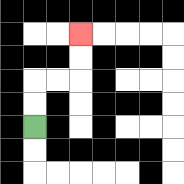{'start': '[1, 5]', 'end': '[3, 1]', 'path_directions': 'U,U,R,R,U,U', 'path_coordinates': '[[1, 5], [1, 4], [1, 3], [2, 3], [3, 3], [3, 2], [3, 1]]'}